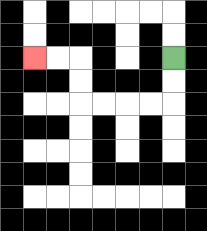{'start': '[7, 2]', 'end': '[1, 2]', 'path_directions': 'D,D,L,L,L,L,U,U,L,L', 'path_coordinates': '[[7, 2], [7, 3], [7, 4], [6, 4], [5, 4], [4, 4], [3, 4], [3, 3], [3, 2], [2, 2], [1, 2]]'}